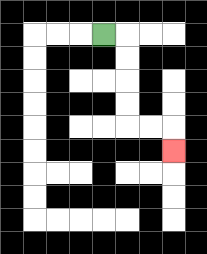{'start': '[4, 1]', 'end': '[7, 6]', 'path_directions': 'R,D,D,D,D,R,R,D', 'path_coordinates': '[[4, 1], [5, 1], [5, 2], [5, 3], [5, 4], [5, 5], [6, 5], [7, 5], [7, 6]]'}